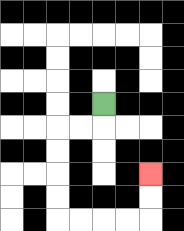{'start': '[4, 4]', 'end': '[6, 7]', 'path_directions': 'D,L,L,D,D,D,D,R,R,R,R,U,U', 'path_coordinates': '[[4, 4], [4, 5], [3, 5], [2, 5], [2, 6], [2, 7], [2, 8], [2, 9], [3, 9], [4, 9], [5, 9], [6, 9], [6, 8], [6, 7]]'}